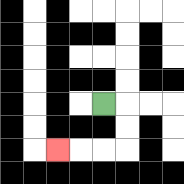{'start': '[4, 4]', 'end': '[2, 6]', 'path_directions': 'R,D,D,L,L,L', 'path_coordinates': '[[4, 4], [5, 4], [5, 5], [5, 6], [4, 6], [3, 6], [2, 6]]'}